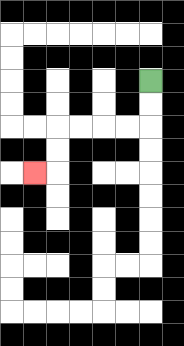{'start': '[6, 3]', 'end': '[1, 7]', 'path_directions': 'D,D,L,L,L,L,D,D,L', 'path_coordinates': '[[6, 3], [6, 4], [6, 5], [5, 5], [4, 5], [3, 5], [2, 5], [2, 6], [2, 7], [1, 7]]'}